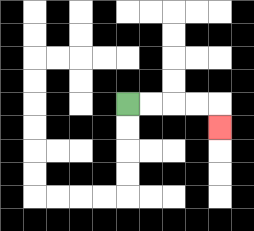{'start': '[5, 4]', 'end': '[9, 5]', 'path_directions': 'R,R,R,R,D', 'path_coordinates': '[[5, 4], [6, 4], [7, 4], [8, 4], [9, 4], [9, 5]]'}